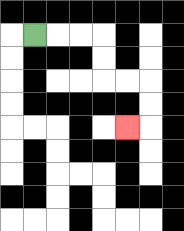{'start': '[1, 1]', 'end': '[5, 5]', 'path_directions': 'R,R,R,D,D,R,R,D,D,L', 'path_coordinates': '[[1, 1], [2, 1], [3, 1], [4, 1], [4, 2], [4, 3], [5, 3], [6, 3], [6, 4], [6, 5], [5, 5]]'}